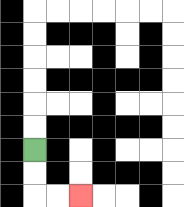{'start': '[1, 6]', 'end': '[3, 8]', 'path_directions': 'D,D,R,R', 'path_coordinates': '[[1, 6], [1, 7], [1, 8], [2, 8], [3, 8]]'}